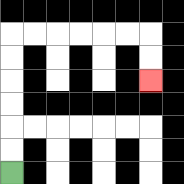{'start': '[0, 7]', 'end': '[6, 3]', 'path_directions': 'U,U,U,U,U,U,R,R,R,R,R,R,D,D', 'path_coordinates': '[[0, 7], [0, 6], [0, 5], [0, 4], [0, 3], [0, 2], [0, 1], [1, 1], [2, 1], [3, 1], [4, 1], [5, 1], [6, 1], [6, 2], [6, 3]]'}